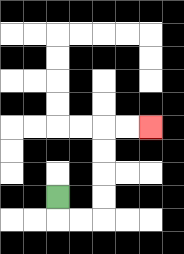{'start': '[2, 8]', 'end': '[6, 5]', 'path_directions': 'D,R,R,U,U,U,U,R,R', 'path_coordinates': '[[2, 8], [2, 9], [3, 9], [4, 9], [4, 8], [4, 7], [4, 6], [4, 5], [5, 5], [6, 5]]'}